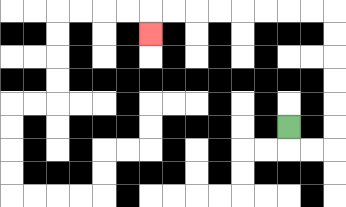{'start': '[12, 5]', 'end': '[6, 1]', 'path_directions': 'D,R,R,U,U,U,U,U,U,L,L,L,L,L,L,L,L,D', 'path_coordinates': '[[12, 5], [12, 6], [13, 6], [14, 6], [14, 5], [14, 4], [14, 3], [14, 2], [14, 1], [14, 0], [13, 0], [12, 0], [11, 0], [10, 0], [9, 0], [8, 0], [7, 0], [6, 0], [6, 1]]'}